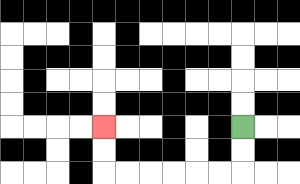{'start': '[10, 5]', 'end': '[4, 5]', 'path_directions': 'D,D,L,L,L,L,L,L,U,U', 'path_coordinates': '[[10, 5], [10, 6], [10, 7], [9, 7], [8, 7], [7, 7], [6, 7], [5, 7], [4, 7], [4, 6], [4, 5]]'}